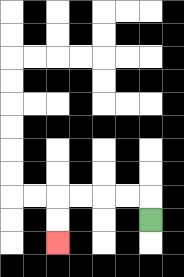{'start': '[6, 9]', 'end': '[2, 10]', 'path_directions': 'U,L,L,L,L,D,D', 'path_coordinates': '[[6, 9], [6, 8], [5, 8], [4, 8], [3, 8], [2, 8], [2, 9], [2, 10]]'}